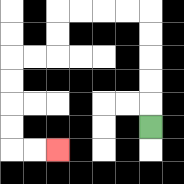{'start': '[6, 5]', 'end': '[2, 6]', 'path_directions': 'U,U,U,U,U,L,L,L,L,D,D,L,L,D,D,D,D,R,R', 'path_coordinates': '[[6, 5], [6, 4], [6, 3], [6, 2], [6, 1], [6, 0], [5, 0], [4, 0], [3, 0], [2, 0], [2, 1], [2, 2], [1, 2], [0, 2], [0, 3], [0, 4], [0, 5], [0, 6], [1, 6], [2, 6]]'}